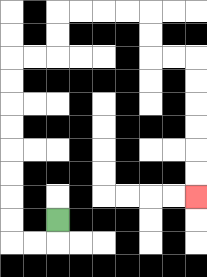{'start': '[2, 9]', 'end': '[8, 8]', 'path_directions': 'D,L,L,U,U,U,U,U,U,U,U,R,R,U,U,R,R,R,R,D,D,R,R,D,D,D,D,D,D', 'path_coordinates': '[[2, 9], [2, 10], [1, 10], [0, 10], [0, 9], [0, 8], [0, 7], [0, 6], [0, 5], [0, 4], [0, 3], [0, 2], [1, 2], [2, 2], [2, 1], [2, 0], [3, 0], [4, 0], [5, 0], [6, 0], [6, 1], [6, 2], [7, 2], [8, 2], [8, 3], [8, 4], [8, 5], [8, 6], [8, 7], [8, 8]]'}